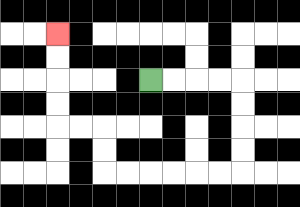{'start': '[6, 3]', 'end': '[2, 1]', 'path_directions': 'R,R,R,R,D,D,D,D,L,L,L,L,L,L,U,U,L,L,U,U,U,U', 'path_coordinates': '[[6, 3], [7, 3], [8, 3], [9, 3], [10, 3], [10, 4], [10, 5], [10, 6], [10, 7], [9, 7], [8, 7], [7, 7], [6, 7], [5, 7], [4, 7], [4, 6], [4, 5], [3, 5], [2, 5], [2, 4], [2, 3], [2, 2], [2, 1]]'}